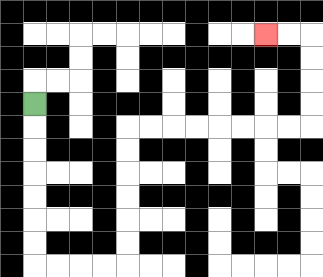{'start': '[1, 4]', 'end': '[11, 1]', 'path_directions': 'D,D,D,D,D,D,D,R,R,R,R,U,U,U,U,U,U,R,R,R,R,R,R,R,R,U,U,U,U,L,L', 'path_coordinates': '[[1, 4], [1, 5], [1, 6], [1, 7], [1, 8], [1, 9], [1, 10], [1, 11], [2, 11], [3, 11], [4, 11], [5, 11], [5, 10], [5, 9], [5, 8], [5, 7], [5, 6], [5, 5], [6, 5], [7, 5], [8, 5], [9, 5], [10, 5], [11, 5], [12, 5], [13, 5], [13, 4], [13, 3], [13, 2], [13, 1], [12, 1], [11, 1]]'}